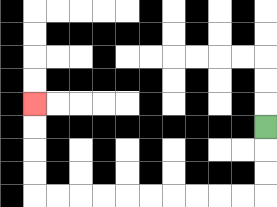{'start': '[11, 5]', 'end': '[1, 4]', 'path_directions': 'D,D,D,L,L,L,L,L,L,L,L,L,L,U,U,U,U', 'path_coordinates': '[[11, 5], [11, 6], [11, 7], [11, 8], [10, 8], [9, 8], [8, 8], [7, 8], [6, 8], [5, 8], [4, 8], [3, 8], [2, 8], [1, 8], [1, 7], [1, 6], [1, 5], [1, 4]]'}